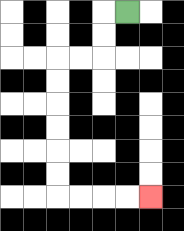{'start': '[5, 0]', 'end': '[6, 8]', 'path_directions': 'L,D,D,L,L,D,D,D,D,D,D,R,R,R,R', 'path_coordinates': '[[5, 0], [4, 0], [4, 1], [4, 2], [3, 2], [2, 2], [2, 3], [2, 4], [2, 5], [2, 6], [2, 7], [2, 8], [3, 8], [4, 8], [5, 8], [6, 8]]'}